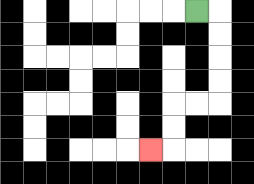{'start': '[8, 0]', 'end': '[6, 6]', 'path_directions': 'R,D,D,D,D,L,L,D,D,L', 'path_coordinates': '[[8, 0], [9, 0], [9, 1], [9, 2], [9, 3], [9, 4], [8, 4], [7, 4], [7, 5], [7, 6], [6, 6]]'}